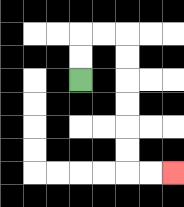{'start': '[3, 3]', 'end': '[7, 7]', 'path_directions': 'U,U,R,R,D,D,D,D,D,D,R,R', 'path_coordinates': '[[3, 3], [3, 2], [3, 1], [4, 1], [5, 1], [5, 2], [5, 3], [5, 4], [5, 5], [5, 6], [5, 7], [6, 7], [7, 7]]'}